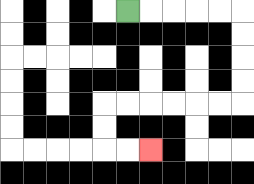{'start': '[5, 0]', 'end': '[6, 6]', 'path_directions': 'R,R,R,R,R,D,D,D,D,L,L,L,L,L,L,D,D,R,R', 'path_coordinates': '[[5, 0], [6, 0], [7, 0], [8, 0], [9, 0], [10, 0], [10, 1], [10, 2], [10, 3], [10, 4], [9, 4], [8, 4], [7, 4], [6, 4], [5, 4], [4, 4], [4, 5], [4, 6], [5, 6], [6, 6]]'}